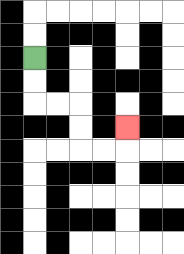{'start': '[1, 2]', 'end': '[5, 5]', 'path_directions': 'D,D,R,R,D,D,R,R,U', 'path_coordinates': '[[1, 2], [1, 3], [1, 4], [2, 4], [3, 4], [3, 5], [3, 6], [4, 6], [5, 6], [5, 5]]'}